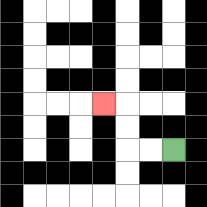{'start': '[7, 6]', 'end': '[4, 4]', 'path_directions': 'L,L,U,U,L', 'path_coordinates': '[[7, 6], [6, 6], [5, 6], [5, 5], [5, 4], [4, 4]]'}